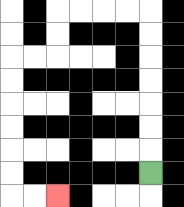{'start': '[6, 7]', 'end': '[2, 8]', 'path_directions': 'U,U,U,U,U,U,U,L,L,L,L,D,D,L,L,D,D,D,D,D,D,R,R', 'path_coordinates': '[[6, 7], [6, 6], [6, 5], [6, 4], [6, 3], [6, 2], [6, 1], [6, 0], [5, 0], [4, 0], [3, 0], [2, 0], [2, 1], [2, 2], [1, 2], [0, 2], [0, 3], [0, 4], [0, 5], [0, 6], [0, 7], [0, 8], [1, 8], [2, 8]]'}